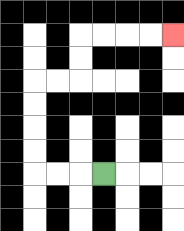{'start': '[4, 7]', 'end': '[7, 1]', 'path_directions': 'L,L,L,U,U,U,U,R,R,U,U,R,R,R,R', 'path_coordinates': '[[4, 7], [3, 7], [2, 7], [1, 7], [1, 6], [1, 5], [1, 4], [1, 3], [2, 3], [3, 3], [3, 2], [3, 1], [4, 1], [5, 1], [6, 1], [7, 1]]'}